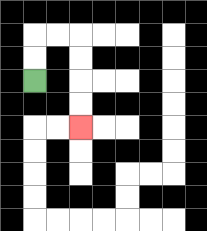{'start': '[1, 3]', 'end': '[3, 5]', 'path_directions': 'U,U,R,R,D,D,D,D', 'path_coordinates': '[[1, 3], [1, 2], [1, 1], [2, 1], [3, 1], [3, 2], [3, 3], [3, 4], [3, 5]]'}